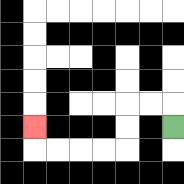{'start': '[7, 5]', 'end': '[1, 5]', 'path_directions': 'U,L,L,D,D,L,L,L,L,U', 'path_coordinates': '[[7, 5], [7, 4], [6, 4], [5, 4], [5, 5], [5, 6], [4, 6], [3, 6], [2, 6], [1, 6], [1, 5]]'}